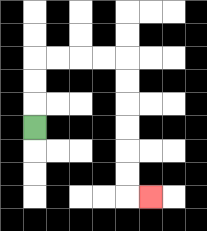{'start': '[1, 5]', 'end': '[6, 8]', 'path_directions': 'U,U,U,R,R,R,R,D,D,D,D,D,D,R', 'path_coordinates': '[[1, 5], [1, 4], [1, 3], [1, 2], [2, 2], [3, 2], [4, 2], [5, 2], [5, 3], [5, 4], [5, 5], [5, 6], [5, 7], [5, 8], [6, 8]]'}